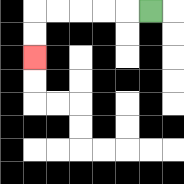{'start': '[6, 0]', 'end': '[1, 2]', 'path_directions': 'L,L,L,L,L,D,D', 'path_coordinates': '[[6, 0], [5, 0], [4, 0], [3, 0], [2, 0], [1, 0], [1, 1], [1, 2]]'}